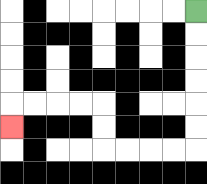{'start': '[8, 0]', 'end': '[0, 5]', 'path_directions': 'D,D,D,D,D,D,L,L,L,L,U,U,L,L,L,L,D', 'path_coordinates': '[[8, 0], [8, 1], [8, 2], [8, 3], [8, 4], [8, 5], [8, 6], [7, 6], [6, 6], [5, 6], [4, 6], [4, 5], [4, 4], [3, 4], [2, 4], [1, 4], [0, 4], [0, 5]]'}